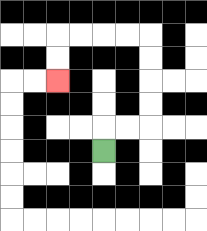{'start': '[4, 6]', 'end': '[2, 3]', 'path_directions': 'U,R,R,U,U,U,U,L,L,L,L,D,D', 'path_coordinates': '[[4, 6], [4, 5], [5, 5], [6, 5], [6, 4], [6, 3], [6, 2], [6, 1], [5, 1], [4, 1], [3, 1], [2, 1], [2, 2], [2, 3]]'}